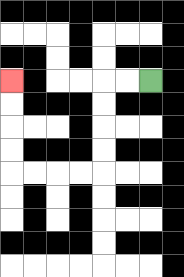{'start': '[6, 3]', 'end': '[0, 3]', 'path_directions': 'L,L,D,D,D,D,L,L,L,L,U,U,U,U', 'path_coordinates': '[[6, 3], [5, 3], [4, 3], [4, 4], [4, 5], [4, 6], [4, 7], [3, 7], [2, 7], [1, 7], [0, 7], [0, 6], [0, 5], [0, 4], [0, 3]]'}